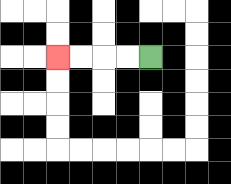{'start': '[6, 2]', 'end': '[2, 2]', 'path_directions': 'L,L,L,L', 'path_coordinates': '[[6, 2], [5, 2], [4, 2], [3, 2], [2, 2]]'}